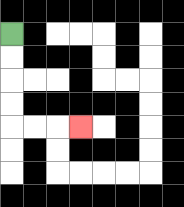{'start': '[0, 1]', 'end': '[3, 5]', 'path_directions': 'D,D,D,D,R,R,R', 'path_coordinates': '[[0, 1], [0, 2], [0, 3], [0, 4], [0, 5], [1, 5], [2, 5], [3, 5]]'}